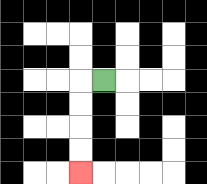{'start': '[4, 3]', 'end': '[3, 7]', 'path_directions': 'L,D,D,D,D', 'path_coordinates': '[[4, 3], [3, 3], [3, 4], [3, 5], [3, 6], [3, 7]]'}